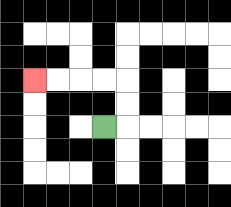{'start': '[4, 5]', 'end': '[1, 3]', 'path_directions': 'R,U,U,L,L,L,L', 'path_coordinates': '[[4, 5], [5, 5], [5, 4], [5, 3], [4, 3], [3, 3], [2, 3], [1, 3]]'}